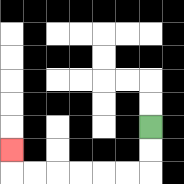{'start': '[6, 5]', 'end': '[0, 6]', 'path_directions': 'D,D,L,L,L,L,L,L,U', 'path_coordinates': '[[6, 5], [6, 6], [6, 7], [5, 7], [4, 7], [3, 7], [2, 7], [1, 7], [0, 7], [0, 6]]'}